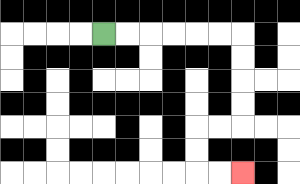{'start': '[4, 1]', 'end': '[10, 7]', 'path_directions': 'R,R,R,R,R,R,D,D,D,D,L,L,D,D,R,R', 'path_coordinates': '[[4, 1], [5, 1], [6, 1], [7, 1], [8, 1], [9, 1], [10, 1], [10, 2], [10, 3], [10, 4], [10, 5], [9, 5], [8, 5], [8, 6], [8, 7], [9, 7], [10, 7]]'}